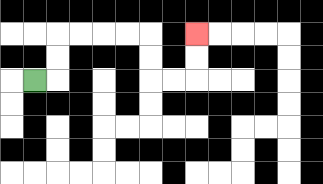{'start': '[1, 3]', 'end': '[8, 1]', 'path_directions': 'R,U,U,R,R,R,R,D,D,R,R,U,U', 'path_coordinates': '[[1, 3], [2, 3], [2, 2], [2, 1], [3, 1], [4, 1], [5, 1], [6, 1], [6, 2], [6, 3], [7, 3], [8, 3], [8, 2], [8, 1]]'}